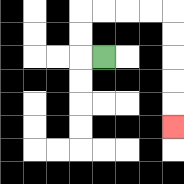{'start': '[4, 2]', 'end': '[7, 5]', 'path_directions': 'L,U,U,R,R,R,R,D,D,D,D,D', 'path_coordinates': '[[4, 2], [3, 2], [3, 1], [3, 0], [4, 0], [5, 0], [6, 0], [7, 0], [7, 1], [7, 2], [7, 3], [7, 4], [7, 5]]'}